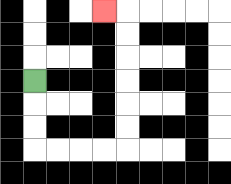{'start': '[1, 3]', 'end': '[4, 0]', 'path_directions': 'D,D,D,R,R,R,R,U,U,U,U,U,U,L', 'path_coordinates': '[[1, 3], [1, 4], [1, 5], [1, 6], [2, 6], [3, 6], [4, 6], [5, 6], [5, 5], [5, 4], [5, 3], [5, 2], [5, 1], [5, 0], [4, 0]]'}